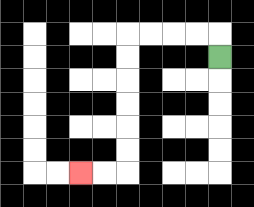{'start': '[9, 2]', 'end': '[3, 7]', 'path_directions': 'U,L,L,L,L,D,D,D,D,D,D,L,L', 'path_coordinates': '[[9, 2], [9, 1], [8, 1], [7, 1], [6, 1], [5, 1], [5, 2], [5, 3], [5, 4], [5, 5], [5, 6], [5, 7], [4, 7], [3, 7]]'}